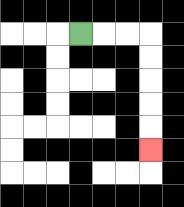{'start': '[3, 1]', 'end': '[6, 6]', 'path_directions': 'R,R,R,D,D,D,D,D', 'path_coordinates': '[[3, 1], [4, 1], [5, 1], [6, 1], [6, 2], [6, 3], [6, 4], [6, 5], [6, 6]]'}